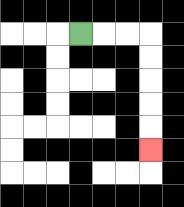{'start': '[3, 1]', 'end': '[6, 6]', 'path_directions': 'R,R,R,D,D,D,D,D', 'path_coordinates': '[[3, 1], [4, 1], [5, 1], [6, 1], [6, 2], [6, 3], [6, 4], [6, 5], [6, 6]]'}